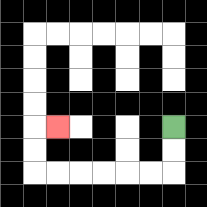{'start': '[7, 5]', 'end': '[2, 5]', 'path_directions': 'D,D,L,L,L,L,L,L,U,U,R', 'path_coordinates': '[[7, 5], [7, 6], [7, 7], [6, 7], [5, 7], [4, 7], [3, 7], [2, 7], [1, 7], [1, 6], [1, 5], [2, 5]]'}